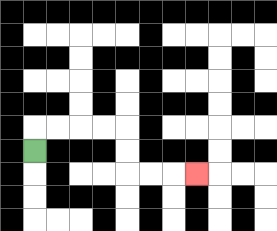{'start': '[1, 6]', 'end': '[8, 7]', 'path_directions': 'U,R,R,R,R,D,D,R,R,R', 'path_coordinates': '[[1, 6], [1, 5], [2, 5], [3, 5], [4, 5], [5, 5], [5, 6], [5, 7], [6, 7], [7, 7], [8, 7]]'}